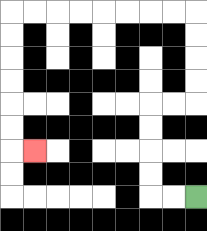{'start': '[8, 8]', 'end': '[1, 6]', 'path_directions': 'L,L,U,U,U,U,R,R,U,U,U,U,L,L,L,L,L,L,L,L,D,D,D,D,D,D,R', 'path_coordinates': '[[8, 8], [7, 8], [6, 8], [6, 7], [6, 6], [6, 5], [6, 4], [7, 4], [8, 4], [8, 3], [8, 2], [8, 1], [8, 0], [7, 0], [6, 0], [5, 0], [4, 0], [3, 0], [2, 0], [1, 0], [0, 0], [0, 1], [0, 2], [0, 3], [0, 4], [0, 5], [0, 6], [1, 6]]'}